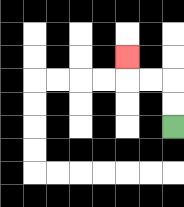{'start': '[7, 5]', 'end': '[5, 2]', 'path_directions': 'U,U,L,L,U', 'path_coordinates': '[[7, 5], [7, 4], [7, 3], [6, 3], [5, 3], [5, 2]]'}